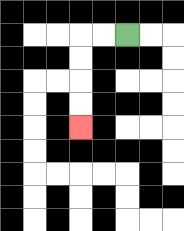{'start': '[5, 1]', 'end': '[3, 5]', 'path_directions': 'L,L,D,D,D,D', 'path_coordinates': '[[5, 1], [4, 1], [3, 1], [3, 2], [3, 3], [3, 4], [3, 5]]'}